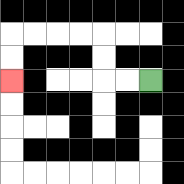{'start': '[6, 3]', 'end': '[0, 3]', 'path_directions': 'L,L,U,U,L,L,L,L,D,D', 'path_coordinates': '[[6, 3], [5, 3], [4, 3], [4, 2], [4, 1], [3, 1], [2, 1], [1, 1], [0, 1], [0, 2], [0, 3]]'}